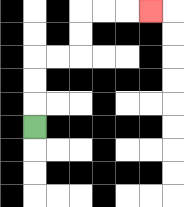{'start': '[1, 5]', 'end': '[6, 0]', 'path_directions': 'U,U,U,R,R,U,U,R,R,R', 'path_coordinates': '[[1, 5], [1, 4], [1, 3], [1, 2], [2, 2], [3, 2], [3, 1], [3, 0], [4, 0], [5, 0], [6, 0]]'}